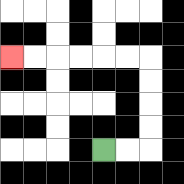{'start': '[4, 6]', 'end': '[0, 2]', 'path_directions': 'R,R,U,U,U,U,L,L,L,L,L,L', 'path_coordinates': '[[4, 6], [5, 6], [6, 6], [6, 5], [6, 4], [6, 3], [6, 2], [5, 2], [4, 2], [3, 2], [2, 2], [1, 2], [0, 2]]'}